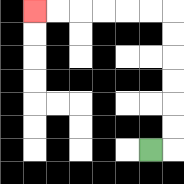{'start': '[6, 6]', 'end': '[1, 0]', 'path_directions': 'R,U,U,U,U,U,U,L,L,L,L,L,L', 'path_coordinates': '[[6, 6], [7, 6], [7, 5], [7, 4], [7, 3], [7, 2], [7, 1], [7, 0], [6, 0], [5, 0], [4, 0], [3, 0], [2, 0], [1, 0]]'}